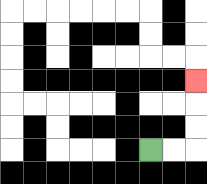{'start': '[6, 6]', 'end': '[8, 3]', 'path_directions': 'R,R,U,U,U', 'path_coordinates': '[[6, 6], [7, 6], [8, 6], [8, 5], [8, 4], [8, 3]]'}